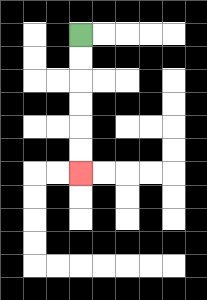{'start': '[3, 1]', 'end': '[3, 7]', 'path_directions': 'D,D,D,D,D,D', 'path_coordinates': '[[3, 1], [3, 2], [3, 3], [3, 4], [3, 5], [3, 6], [3, 7]]'}